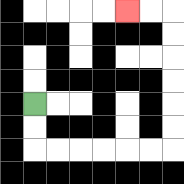{'start': '[1, 4]', 'end': '[5, 0]', 'path_directions': 'D,D,R,R,R,R,R,R,U,U,U,U,U,U,L,L', 'path_coordinates': '[[1, 4], [1, 5], [1, 6], [2, 6], [3, 6], [4, 6], [5, 6], [6, 6], [7, 6], [7, 5], [7, 4], [7, 3], [7, 2], [7, 1], [7, 0], [6, 0], [5, 0]]'}